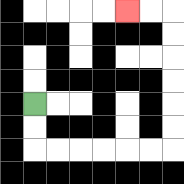{'start': '[1, 4]', 'end': '[5, 0]', 'path_directions': 'D,D,R,R,R,R,R,R,U,U,U,U,U,U,L,L', 'path_coordinates': '[[1, 4], [1, 5], [1, 6], [2, 6], [3, 6], [4, 6], [5, 6], [6, 6], [7, 6], [7, 5], [7, 4], [7, 3], [7, 2], [7, 1], [7, 0], [6, 0], [5, 0]]'}